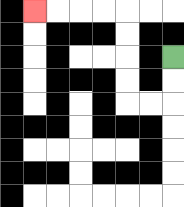{'start': '[7, 2]', 'end': '[1, 0]', 'path_directions': 'D,D,L,L,U,U,U,U,L,L,L,L', 'path_coordinates': '[[7, 2], [7, 3], [7, 4], [6, 4], [5, 4], [5, 3], [5, 2], [5, 1], [5, 0], [4, 0], [3, 0], [2, 0], [1, 0]]'}